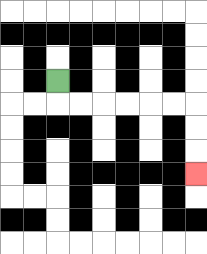{'start': '[2, 3]', 'end': '[8, 7]', 'path_directions': 'D,R,R,R,R,R,R,D,D,D', 'path_coordinates': '[[2, 3], [2, 4], [3, 4], [4, 4], [5, 4], [6, 4], [7, 4], [8, 4], [8, 5], [8, 6], [8, 7]]'}